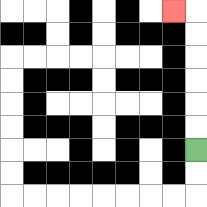{'start': '[8, 6]', 'end': '[7, 0]', 'path_directions': 'U,U,U,U,U,U,L', 'path_coordinates': '[[8, 6], [8, 5], [8, 4], [8, 3], [8, 2], [8, 1], [8, 0], [7, 0]]'}